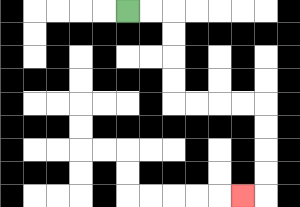{'start': '[5, 0]', 'end': '[10, 8]', 'path_directions': 'R,R,D,D,D,D,R,R,R,R,D,D,D,D,L', 'path_coordinates': '[[5, 0], [6, 0], [7, 0], [7, 1], [7, 2], [7, 3], [7, 4], [8, 4], [9, 4], [10, 4], [11, 4], [11, 5], [11, 6], [11, 7], [11, 8], [10, 8]]'}